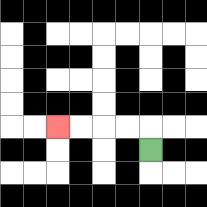{'start': '[6, 6]', 'end': '[2, 5]', 'path_directions': 'U,L,L,L,L', 'path_coordinates': '[[6, 6], [6, 5], [5, 5], [4, 5], [3, 5], [2, 5]]'}